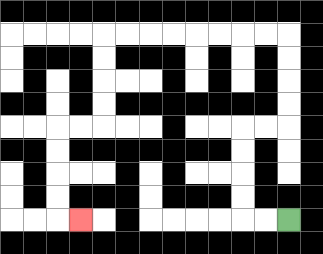{'start': '[12, 9]', 'end': '[3, 9]', 'path_directions': 'L,L,U,U,U,U,R,R,U,U,U,U,L,L,L,L,L,L,L,L,D,D,D,D,L,L,D,D,D,D,R', 'path_coordinates': '[[12, 9], [11, 9], [10, 9], [10, 8], [10, 7], [10, 6], [10, 5], [11, 5], [12, 5], [12, 4], [12, 3], [12, 2], [12, 1], [11, 1], [10, 1], [9, 1], [8, 1], [7, 1], [6, 1], [5, 1], [4, 1], [4, 2], [4, 3], [4, 4], [4, 5], [3, 5], [2, 5], [2, 6], [2, 7], [2, 8], [2, 9], [3, 9]]'}